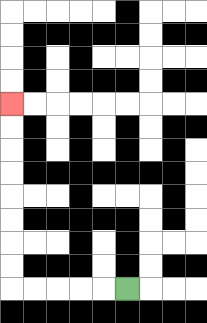{'start': '[5, 12]', 'end': '[0, 4]', 'path_directions': 'L,L,L,L,L,U,U,U,U,U,U,U,U', 'path_coordinates': '[[5, 12], [4, 12], [3, 12], [2, 12], [1, 12], [0, 12], [0, 11], [0, 10], [0, 9], [0, 8], [0, 7], [0, 6], [0, 5], [0, 4]]'}